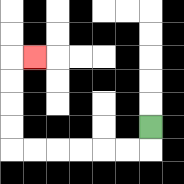{'start': '[6, 5]', 'end': '[1, 2]', 'path_directions': 'D,L,L,L,L,L,L,U,U,U,U,R', 'path_coordinates': '[[6, 5], [6, 6], [5, 6], [4, 6], [3, 6], [2, 6], [1, 6], [0, 6], [0, 5], [0, 4], [0, 3], [0, 2], [1, 2]]'}